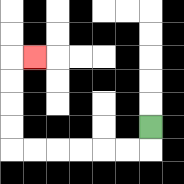{'start': '[6, 5]', 'end': '[1, 2]', 'path_directions': 'D,L,L,L,L,L,L,U,U,U,U,R', 'path_coordinates': '[[6, 5], [6, 6], [5, 6], [4, 6], [3, 6], [2, 6], [1, 6], [0, 6], [0, 5], [0, 4], [0, 3], [0, 2], [1, 2]]'}